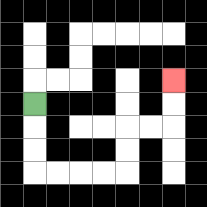{'start': '[1, 4]', 'end': '[7, 3]', 'path_directions': 'D,D,D,R,R,R,R,U,U,R,R,U,U', 'path_coordinates': '[[1, 4], [1, 5], [1, 6], [1, 7], [2, 7], [3, 7], [4, 7], [5, 7], [5, 6], [5, 5], [6, 5], [7, 5], [7, 4], [7, 3]]'}